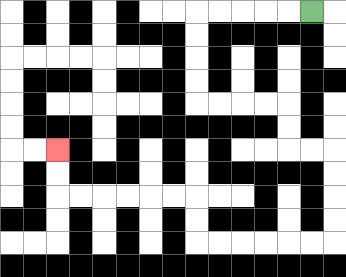{'start': '[13, 0]', 'end': '[2, 6]', 'path_directions': 'L,L,L,L,L,D,D,D,D,R,R,R,R,D,D,R,R,D,D,D,D,L,L,L,L,L,L,U,U,L,L,L,L,L,L,U,U', 'path_coordinates': '[[13, 0], [12, 0], [11, 0], [10, 0], [9, 0], [8, 0], [8, 1], [8, 2], [8, 3], [8, 4], [9, 4], [10, 4], [11, 4], [12, 4], [12, 5], [12, 6], [13, 6], [14, 6], [14, 7], [14, 8], [14, 9], [14, 10], [13, 10], [12, 10], [11, 10], [10, 10], [9, 10], [8, 10], [8, 9], [8, 8], [7, 8], [6, 8], [5, 8], [4, 8], [3, 8], [2, 8], [2, 7], [2, 6]]'}